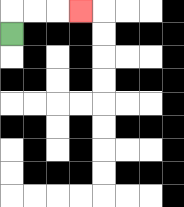{'start': '[0, 1]', 'end': '[3, 0]', 'path_directions': 'U,R,R,R', 'path_coordinates': '[[0, 1], [0, 0], [1, 0], [2, 0], [3, 0]]'}